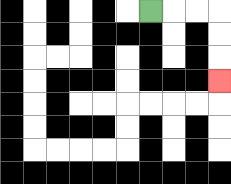{'start': '[6, 0]', 'end': '[9, 3]', 'path_directions': 'R,R,R,D,D,D', 'path_coordinates': '[[6, 0], [7, 0], [8, 0], [9, 0], [9, 1], [9, 2], [9, 3]]'}